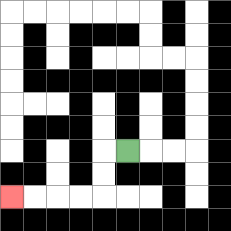{'start': '[5, 6]', 'end': '[0, 8]', 'path_directions': 'L,D,D,L,L,L,L', 'path_coordinates': '[[5, 6], [4, 6], [4, 7], [4, 8], [3, 8], [2, 8], [1, 8], [0, 8]]'}